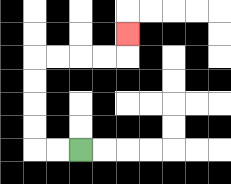{'start': '[3, 6]', 'end': '[5, 1]', 'path_directions': 'L,L,U,U,U,U,R,R,R,R,U', 'path_coordinates': '[[3, 6], [2, 6], [1, 6], [1, 5], [1, 4], [1, 3], [1, 2], [2, 2], [3, 2], [4, 2], [5, 2], [5, 1]]'}